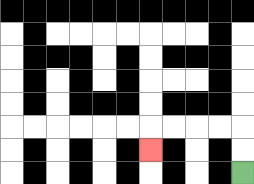{'start': '[10, 7]', 'end': '[6, 6]', 'path_directions': 'U,U,L,L,L,L,D', 'path_coordinates': '[[10, 7], [10, 6], [10, 5], [9, 5], [8, 5], [7, 5], [6, 5], [6, 6]]'}